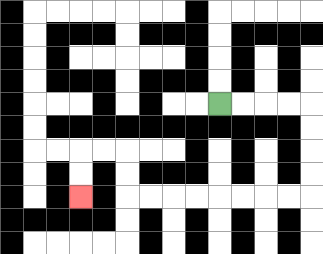{'start': '[9, 4]', 'end': '[3, 8]', 'path_directions': 'R,R,R,R,D,D,D,D,L,L,L,L,L,L,L,L,U,U,L,L,D,D', 'path_coordinates': '[[9, 4], [10, 4], [11, 4], [12, 4], [13, 4], [13, 5], [13, 6], [13, 7], [13, 8], [12, 8], [11, 8], [10, 8], [9, 8], [8, 8], [7, 8], [6, 8], [5, 8], [5, 7], [5, 6], [4, 6], [3, 6], [3, 7], [3, 8]]'}